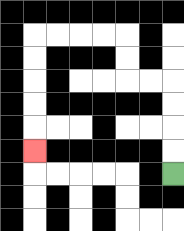{'start': '[7, 7]', 'end': '[1, 6]', 'path_directions': 'U,U,U,U,L,L,U,U,L,L,L,L,D,D,D,D,D', 'path_coordinates': '[[7, 7], [7, 6], [7, 5], [7, 4], [7, 3], [6, 3], [5, 3], [5, 2], [5, 1], [4, 1], [3, 1], [2, 1], [1, 1], [1, 2], [1, 3], [1, 4], [1, 5], [1, 6]]'}